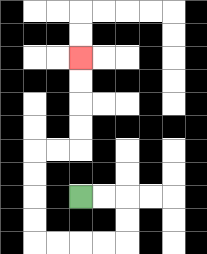{'start': '[3, 8]', 'end': '[3, 2]', 'path_directions': 'R,R,D,D,L,L,L,L,U,U,U,U,R,R,U,U,U,U', 'path_coordinates': '[[3, 8], [4, 8], [5, 8], [5, 9], [5, 10], [4, 10], [3, 10], [2, 10], [1, 10], [1, 9], [1, 8], [1, 7], [1, 6], [2, 6], [3, 6], [3, 5], [3, 4], [3, 3], [3, 2]]'}